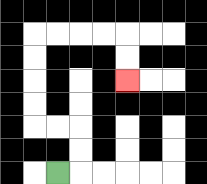{'start': '[2, 7]', 'end': '[5, 3]', 'path_directions': 'R,U,U,L,L,U,U,U,U,R,R,R,R,D,D', 'path_coordinates': '[[2, 7], [3, 7], [3, 6], [3, 5], [2, 5], [1, 5], [1, 4], [1, 3], [1, 2], [1, 1], [2, 1], [3, 1], [4, 1], [5, 1], [5, 2], [5, 3]]'}